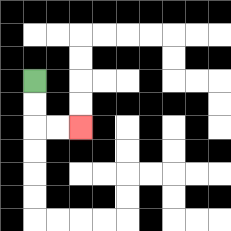{'start': '[1, 3]', 'end': '[3, 5]', 'path_directions': 'D,D,R,R', 'path_coordinates': '[[1, 3], [1, 4], [1, 5], [2, 5], [3, 5]]'}